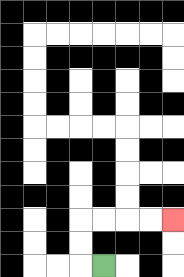{'start': '[4, 11]', 'end': '[7, 9]', 'path_directions': 'L,U,U,R,R,R,R', 'path_coordinates': '[[4, 11], [3, 11], [3, 10], [3, 9], [4, 9], [5, 9], [6, 9], [7, 9]]'}